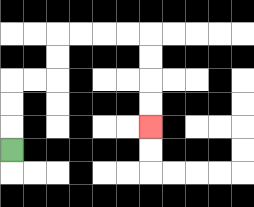{'start': '[0, 6]', 'end': '[6, 5]', 'path_directions': 'U,U,U,R,R,U,U,R,R,R,R,D,D,D,D', 'path_coordinates': '[[0, 6], [0, 5], [0, 4], [0, 3], [1, 3], [2, 3], [2, 2], [2, 1], [3, 1], [4, 1], [5, 1], [6, 1], [6, 2], [6, 3], [6, 4], [6, 5]]'}